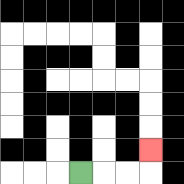{'start': '[3, 7]', 'end': '[6, 6]', 'path_directions': 'R,R,R,U', 'path_coordinates': '[[3, 7], [4, 7], [5, 7], [6, 7], [6, 6]]'}